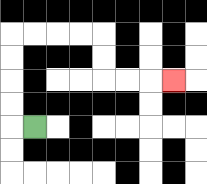{'start': '[1, 5]', 'end': '[7, 3]', 'path_directions': 'L,U,U,U,U,R,R,R,R,D,D,R,R,R', 'path_coordinates': '[[1, 5], [0, 5], [0, 4], [0, 3], [0, 2], [0, 1], [1, 1], [2, 1], [3, 1], [4, 1], [4, 2], [4, 3], [5, 3], [6, 3], [7, 3]]'}